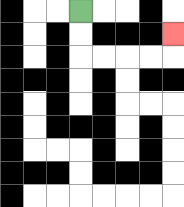{'start': '[3, 0]', 'end': '[7, 1]', 'path_directions': 'D,D,R,R,R,R,U', 'path_coordinates': '[[3, 0], [3, 1], [3, 2], [4, 2], [5, 2], [6, 2], [7, 2], [7, 1]]'}